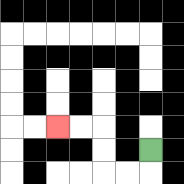{'start': '[6, 6]', 'end': '[2, 5]', 'path_directions': 'D,L,L,U,U,L,L', 'path_coordinates': '[[6, 6], [6, 7], [5, 7], [4, 7], [4, 6], [4, 5], [3, 5], [2, 5]]'}